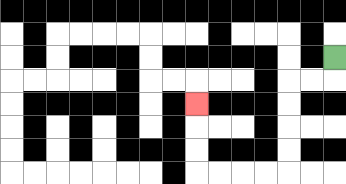{'start': '[14, 2]', 'end': '[8, 4]', 'path_directions': 'D,L,L,D,D,D,D,L,L,L,L,U,U,U', 'path_coordinates': '[[14, 2], [14, 3], [13, 3], [12, 3], [12, 4], [12, 5], [12, 6], [12, 7], [11, 7], [10, 7], [9, 7], [8, 7], [8, 6], [8, 5], [8, 4]]'}